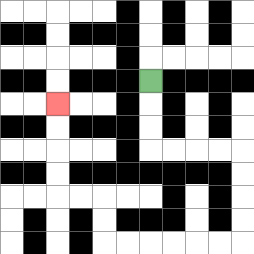{'start': '[6, 3]', 'end': '[2, 4]', 'path_directions': 'D,D,D,R,R,R,R,D,D,D,D,L,L,L,L,L,L,U,U,L,L,U,U,U,U', 'path_coordinates': '[[6, 3], [6, 4], [6, 5], [6, 6], [7, 6], [8, 6], [9, 6], [10, 6], [10, 7], [10, 8], [10, 9], [10, 10], [9, 10], [8, 10], [7, 10], [6, 10], [5, 10], [4, 10], [4, 9], [4, 8], [3, 8], [2, 8], [2, 7], [2, 6], [2, 5], [2, 4]]'}